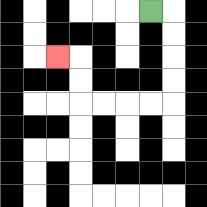{'start': '[6, 0]', 'end': '[2, 2]', 'path_directions': 'R,D,D,D,D,L,L,L,L,U,U,L', 'path_coordinates': '[[6, 0], [7, 0], [7, 1], [7, 2], [7, 3], [7, 4], [6, 4], [5, 4], [4, 4], [3, 4], [3, 3], [3, 2], [2, 2]]'}